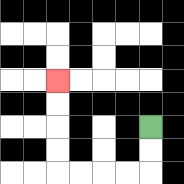{'start': '[6, 5]', 'end': '[2, 3]', 'path_directions': 'D,D,L,L,L,L,U,U,U,U', 'path_coordinates': '[[6, 5], [6, 6], [6, 7], [5, 7], [4, 7], [3, 7], [2, 7], [2, 6], [2, 5], [2, 4], [2, 3]]'}